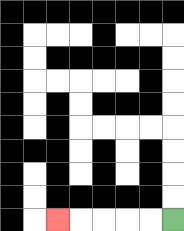{'start': '[7, 9]', 'end': '[2, 9]', 'path_directions': 'L,L,L,L,L', 'path_coordinates': '[[7, 9], [6, 9], [5, 9], [4, 9], [3, 9], [2, 9]]'}